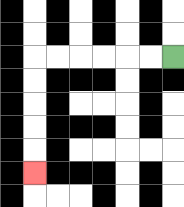{'start': '[7, 2]', 'end': '[1, 7]', 'path_directions': 'L,L,L,L,L,L,D,D,D,D,D', 'path_coordinates': '[[7, 2], [6, 2], [5, 2], [4, 2], [3, 2], [2, 2], [1, 2], [1, 3], [1, 4], [1, 5], [1, 6], [1, 7]]'}